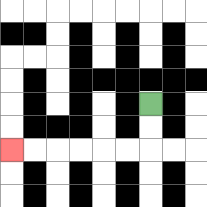{'start': '[6, 4]', 'end': '[0, 6]', 'path_directions': 'D,D,L,L,L,L,L,L', 'path_coordinates': '[[6, 4], [6, 5], [6, 6], [5, 6], [4, 6], [3, 6], [2, 6], [1, 6], [0, 6]]'}